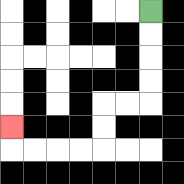{'start': '[6, 0]', 'end': '[0, 5]', 'path_directions': 'D,D,D,D,L,L,D,D,L,L,L,L,U', 'path_coordinates': '[[6, 0], [6, 1], [6, 2], [6, 3], [6, 4], [5, 4], [4, 4], [4, 5], [4, 6], [3, 6], [2, 6], [1, 6], [0, 6], [0, 5]]'}